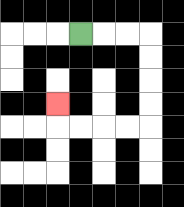{'start': '[3, 1]', 'end': '[2, 4]', 'path_directions': 'R,R,R,D,D,D,D,L,L,L,L,U', 'path_coordinates': '[[3, 1], [4, 1], [5, 1], [6, 1], [6, 2], [6, 3], [6, 4], [6, 5], [5, 5], [4, 5], [3, 5], [2, 5], [2, 4]]'}